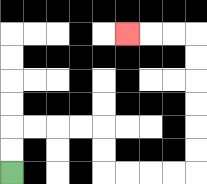{'start': '[0, 7]', 'end': '[5, 1]', 'path_directions': 'U,U,R,R,R,R,D,D,R,R,R,R,U,U,U,U,U,U,L,L,L', 'path_coordinates': '[[0, 7], [0, 6], [0, 5], [1, 5], [2, 5], [3, 5], [4, 5], [4, 6], [4, 7], [5, 7], [6, 7], [7, 7], [8, 7], [8, 6], [8, 5], [8, 4], [8, 3], [8, 2], [8, 1], [7, 1], [6, 1], [5, 1]]'}